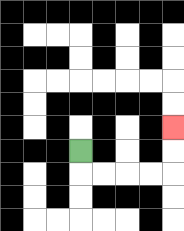{'start': '[3, 6]', 'end': '[7, 5]', 'path_directions': 'D,R,R,R,R,U,U', 'path_coordinates': '[[3, 6], [3, 7], [4, 7], [5, 7], [6, 7], [7, 7], [7, 6], [7, 5]]'}